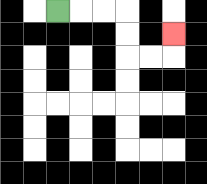{'start': '[2, 0]', 'end': '[7, 1]', 'path_directions': 'R,R,R,D,D,R,R,U', 'path_coordinates': '[[2, 0], [3, 0], [4, 0], [5, 0], [5, 1], [5, 2], [6, 2], [7, 2], [7, 1]]'}